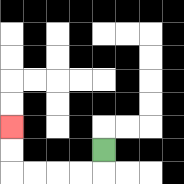{'start': '[4, 6]', 'end': '[0, 5]', 'path_directions': 'D,L,L,L,L,U,U', 'path_coordinates': '[[4, 6], [4, 7], [3, 7], [2, 7], [1, 7], [0, 7], [0, 6], [0, 5]]'}